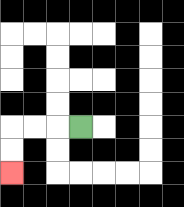{'start': '[3, 5]', 'end': '[0, 7]', 'path_directions': 'L,L,L,D,D', 'path_coordinates': '[[3, 5], [2, 5], [1, 5], [0, 5], [0, 6], [0, 7]]'}